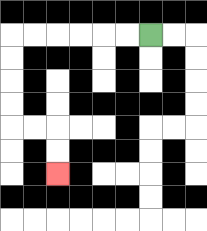{'start': '[6, 1]', 'end': '[2, 7]', 'path_directions': 'L,L,L,L,L,L,D,D,D,D,R,R,D,D', 'path_coordinates': '[[6, 1], [5, 1], [4, 1], [3, 1], [2, 1], [1, 1], [0, 1], [0, 2], [0, 3], [0, 4], [0, 5], [1, 5], [2, 5], [2, 6], [2, 7]]'}